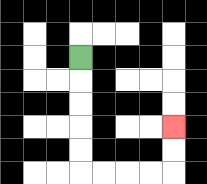{'start': '[3, 2]', 'end': '[7, 5]', 'path_directions': 'D,D,D,D,D,R,R,R,R,U,U', 'path_coordinates': '[[3, 2], [3, 3], [3, 4], [3, 5], [3, 6], [3, 7], [4, 7], [5, 7], [6, 7], [7, 7], [7, 6], [7, 5]]'}